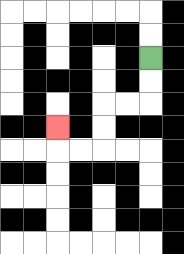{'start': '[6, 2]', 'end': '[2, 5]', 'path_directions': 'D,D,L,L,D,D,L,L,U', 'path_coordinates': '[[6, 2], [6, 3], [6, 4], [5, 4], [4, 4], [4, 5], [4, 6], [3, 6], [2, 6], [2, 5]]'}